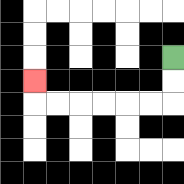{'start': '[7, 2]', 'end': '[1, 3]', 'path_directions': 'D,D,L,L,L,L,L,L,U', 'path_coordinates': '[[7, 2], [7, 3], [7, 4], [6, 4], [5, 4], [4, 4], [3, 4], [2, 4], [1, 4], [1, 3]]'}